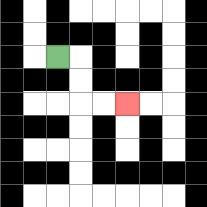{'start': '[2, 2]', 'end': '[5, 4]', 'path_directions': 'R,D,D,R,R', 'path_coordinates': '[[2, 2], [3, 2], [3, 3], [3, 4], [4, 4], [5, 4]]'}